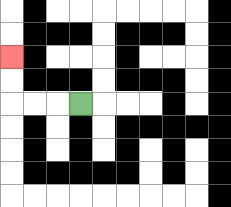{'start': '[3, 4]', 'end': '[0, 2]', 'path_directions': 'L,L,L,U,U', 'path_coordinates': '[[3, 4], [2, 4], [1, 4], [0, 4], [0, 3], [0, 2]]'}